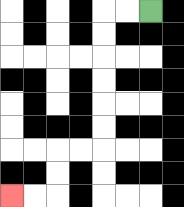{'start': '[6, 0]', 'end': '[0, 8]', 'path_directions': 'L,L,D,D,D,D,D,D,L,L,D,D,L,L', 'path_coordinates': '[[6, 0], [5, 0], [4, 0], [4, 1], [4, 2], [4, 3], [4, 4], [4, 5], [4, 6], [3, 6], [2, 6], [2, 7], [2, 8], [1, 8], [0, 8]]'}